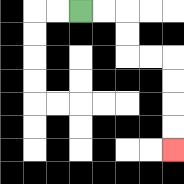{'start': '[3, 0]', 'end': '[7, 6]', 'path_directions': 'R,R,D,D,R,R,D,D,D,D', 'path_coordinates': '[[3, 0], [4, 0], [5, 0], [5, 1], [5, 2], [6, 2], [7, 2], [7, 3], [7, 4], [7, 5], [7, 6]]'}